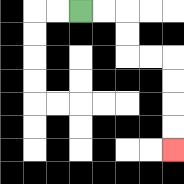{'start': '[3, 0]', 'end': '[7, 6]', 'path_directions': 'R,R,D,D,R,R,D,D,D,D', 'path_coordinates': '[[3, 0], [4, 0], [5, 0], [5, 1], [5, 2], [6, 2], [7, 2], [7, 3], [7, 4], [7, 5], [7, 6]]'}